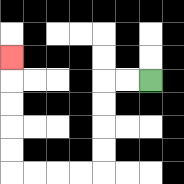{'start': '[6, 3]', 'end': '[0, 2]', 'path_directions': 'L,L,D,D,D,D,L,L,L,L,U,U,U,U,U', 'path_coordinates': '[[6, 3], [5, 3], [4, 3], [4, 4], [4, 5], [4, 6], [4, 7], [3, 7], [2, 7], [1, 7], [0, 7], [0, 6], [0, 5], [0, 4], [0, 3], [0, 2]]'}